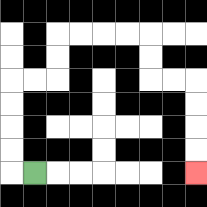{'start': '[1, 7]', 'end': '[8, 7]', 'path_directions': 'L,U,U,U,U,R,R,U,U,R,R,R,R,D,D,R,R,D,D,D,D', 'path_coordinates': '[[1, 7], [0, 7], [0, 6], [0, 5], [0, 4], [0, 3], [1, 3], [2, 3], [2, 2], [2, 1], [3, 1], [4, 1], [5, 1], [6, 1], [6, 2], [6, 3], [7, 3], [8, 3], [8, 4], [8, 5], [8, 6], [8, 7]]'}